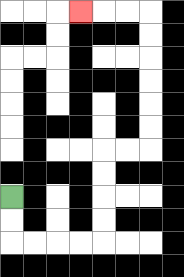{'start': '[0, 8]', 'end': '[3, 0]', 'path_directions': 'D,D,R,R,R,R,U,U,U,U,R,R,U,U,U,U,U,U,L,L,L', 'path_coordinates': '[[0, 8], [0, 9], [0, 10], [1, 10], [2, 10], [3, 10], [4, 10], [4, 9], [4, 8], [4, 7], [4, 6], [5, 6], [6, 6], [6, 5], [6, 4], [6, 3], [6, 2], [6, 1], [6, 0], [5, 0], [4, 0], [3, 0]]'}